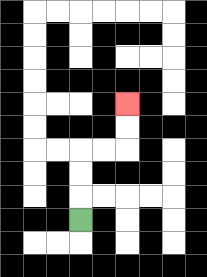{'start': '[3, 9]', 'end': '[5, 4]', 'path_directions': 'U,U,U,R,R,U,U', 'path_coordinates': '[[3, 9], [3, 8], [3, 7], [3, 6], [4, 6], [5, 6], [5, 5], [5, 4]]'}